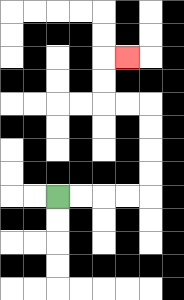{'start': '[2, 8]', 'end': '[5, 2]', 'path_directions': 'R,R,R,R,U,U,U,U,L,L,U,U,R', 'path_coordinates': '[[2, 8], [3, 8], [4, 8], [5, 8], [6, 8], [6, 7], [6, 6], [6, 5], [6, 4], [5, 4], [4, 4], [4, 3], [4, 2], [5, 2]]'}